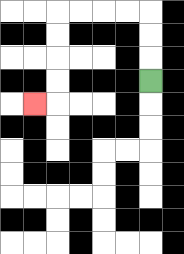{'start': '[6, 3]', 'end': '[1, 4]', 'path_directions': 'U,U,U,L,L,L,L,D,D,D,D,L', 'path_coordinates': '[[6, 3], [6, 2], [6, 1], [6, 0], [5, 0], [4, 0], [3, 0], [2, 0], [2, 1], [2, 2], [2, 3], [2, 4], [1, 4]]'}